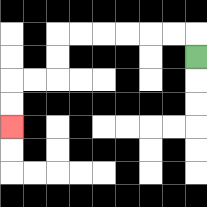{'start': '[8, 2]', 'end': '[0, 5]', 'path_directions': 'U,L,L,L,L,L,L,D,D,L,L,D,D', 'path_coordinates': '[[8, 2], [8, 1], [7, 1], [6, 1], [5, 1], [4, 1], [3, 1], [2, 1], [2, 2], [2, 3], [1, 3], [0, 3], [0, 4], [0, 5]]'}